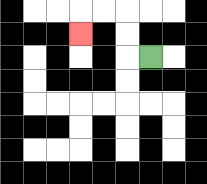{'start': '[6, 2]', 'end': '[3, 1]', 'path_directions': 'L,U,U,L,L,D', 'path_coordinates': '[[6, 2], [5, 2], [5, 1], [5, 0], [4, 0], [3, 0], [3, 1]]'}